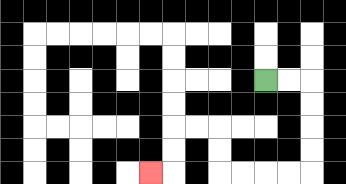{'start': '[11, 3]', 'end': '[6, 7]', 'path_directions': 'R,R,D,D,D,D,L,L,L,L,U,U,L,L,D,D,L', 'path_coordinates': '[[11, 3], [12, 3], [13, 3], [13, 4], [13, 5], [13, 6], [13, 7], [12, 7], [11, 7], [10, 7], [9, 7], [9, 6], [9, 5], [8, 5], [7, 5], [7, 6], [7, 7], [6, 7]]'}